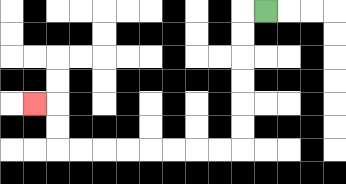{'start': '[11, 0]', 'end': '[1, 4]', 'path_directions': 'L,D,D,D,D,D,D,L,L,L,L,L,L,L,L,U,U,L', 'path_coordinates': '[[11, 0], [10, 0], [10, 1], [10, 2], [10, 3], [10, 4], [10, 5], [10, 6], [9, 6], [8, 6], [7, 6], [6, 6], [5, 6], [4, 6], [3, 6], [2, 6], [2, 5], [2, 4], [1, 4]]'}